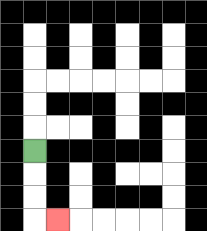{'start': '[1, 6]', 'end': '[2, 9]', 'path_directions': 'D,D,D,R', 'path_coordinates': '[[1, 6], [1, 7], [1, 8], [1, 9], [2, 9]]'}